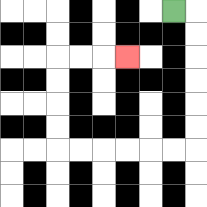{'start': '[7, 0]', 'end': '[5, 2]', 'path_directions': 'R,D,D,D,D,D,D,L,L,L,L,L,L,U,U,U,U,R,R,R', 'path_coordinates': '[[7, 0], [8, 0], [8, 1], [8, 2], [8, 3], [8, 4], [8, 5], [8, 6], [7, 6], [6, 6], [5, 6], [4, 6], [3, 6], [2, 6], [2, 5], [2, 4], [2, 3], [2, 2], [3, 2], [4, 2], [5, 2]]'}